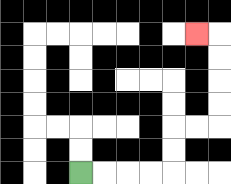{'start': '[3, 7]', 'end': '[8, 1]', 'path_directions': 'R,R,R,R,U,U,R,R,U,U,U,U,L', 'path_coordinates': '[[3, 7], [4, 7], [5, 7], [6, 7], [7, 7], [7, 6], [7, 5], [8, 5], [9, 5], [9, 4], [9, 3], [9, 2], [9, 1], [8, 1]]'}